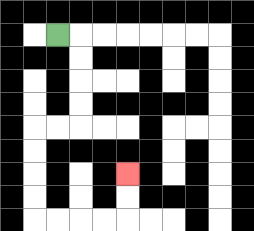{'start': '[2, 1]', 'end': '[5, 7]', 'path_directions': 'R,D,D,D,D,L,L,D,D,D,D,R,R,R,R,U,U', 'path_coordinates': '[[2, 1], [3, 1], [3, 2], [3, 3], [3, 4], [3, 5], [2, 5], [1, 5], [1, 6], [1, 7], [1, 8], [1, 9], [2, 9], [3, 9], [4, 9], [5, 9], [5, 8], [5, 7]]'}